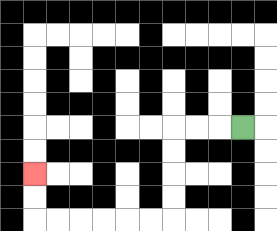{'start': '[10, 5]', 'end': '[1, 7]', 'path_directions': 'L,L,L,D,D,D,D,L,L,L,L,L,L,U,U', 'path_coordinates': '[[10, 5], [9, 5], [8, 5], [7, 5], [7, 6], [7, 7], [7, 8], [7, 9], [6, 9], [5, 9], [4, 9], [3, 9], [2, 9], [1, 9], [1, 8], [1, 7]]'}